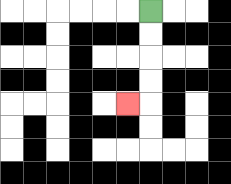{'start': '[6, 0]', 'end': '[5, 4]', 'path_directions': 'D,D,D,D,L', 'path_coordinates': '[[6, 0], [6, 1], [6, 2], [6, 3], [6, 4], [5, 4]]'}